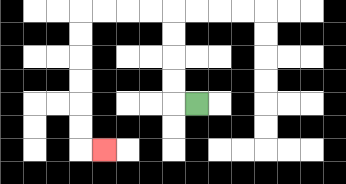{'start': '[8, 4]', 'end': '[4, 6]', 'path_directions': 'L,U,U,U,U,L,L,L,L,D,D,D,D,D,D,R', 'path_coordinates': '[[8, 4], [7, 4], [7, 3], [7, 2], [7, 1], [7, 0], [6, 0], [5, 0], [4, 0], [3, 0], [3, 1], [3, 2], [3, 3], [3, 4], [3, 5], [3, 6], [4, 6]]'}